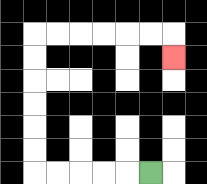{'start': '[6, 7]', 'end': '[7, 2]', 'path_directions': 'L,L,L,L,L,U,U,U,U,U,U,R,R,R,R,R,R,D', 'path_coordinates': '[[6, 7], [5, 7], [4, 7], [3, 7], [2, 7], [1, 7], [1, 6], [1, 5], [1, 4], [1, 3], [1, 2], [1, 1], [2, 1], [3, 1], [4, 1], [5, 1], [6, 1], [7, 1], [7, 2]]'}